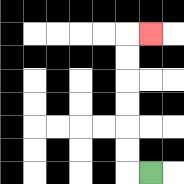{'start': '[6, 7]', 'end': '[6, 1]', 'path_directions': 'L,U,U,U,U,U,U,R', 'path_coordinates': '[[6, 7], [5, 7], [5, 6], [5, 5], [5, 4], [5, 3], [5, 2], [5, 1], [6, 1]]'}